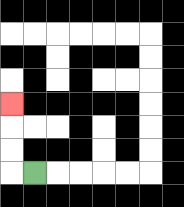{'start': '[1, 7]', 'end': '[0, 4]', 'path_directions': 'L,U,U,U', 'path_coordinates': '[[1, 7], [0, 7], [0, 6], [0, 5], [0, 4]]'}